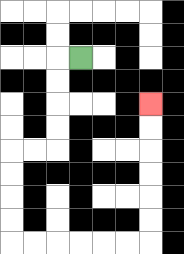{'start': '[3, 2]', 'end': '[6, 4]', 'path_directions': 'L,D,D,D,D,L,L,D,D,D,D,R,R,R,R,R,R,U,U,U,U,U,U', 'path_coordinates': '[[3, 2], [2, 2], [2, 3], [2, 4], [2, 5], [2, 6], [1, 6], [0, 6], [0, 7], [0, 8], [0, 9], [0, 10], [1, 10], [2, 10], [3, 10], [4, 10], [5, 10], [6, 10], [6, 9], [6, 8], [6, 7], [6, 6], [6, 5], [6, 4]]'}